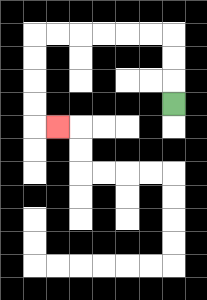{'start': '[7, 4]', 'end': '[2, 5]', 'path_directions': 'U,U,U,L,L,L,L,L,L,D,D,D,D,R', 'path_coordinates': '[[7, 4], [7, 3], [7, 2], [7, 1], [6, 1], [5, 1], [4, 1], [3, 1], [2, 1], [1, 1], [1, 2], [1, 3], [1, 4], [1, 5], [2, 5]]'}